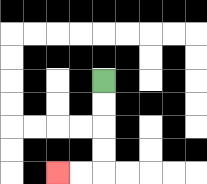{'start': '[4, 3]', 'end': '[2, 7]', 'path_directions': 'D,D,D,D,L,L', 'path_coordinates': '[[4, 3], [4, 4], [4, 5], [4, 6], [4, 7], [3, 7], [2, 7]]'}